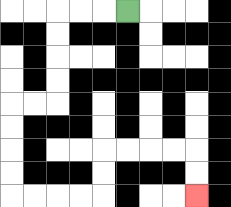{'start': '[5, 0]', 'end': '[8, 8]', 'path_directions': 'L,L,L,D,D,D,D,L,L,D,D,D,D,R,R,R,R,U,U,R,R,R,R,D,D', 'path_coordinates': '[[5, 0], [4, 0], [3, 0], [2, 0], [2, 1], [2, 2], [2, 3], [2, 4], [1, 4], [0, 4], [0, 5], [0, 6], [0, 7], [0, 8], [1, 8], [2, 8], [3, 8], [4, 8], [4, 7], [4, 6], [5, 6], [6, 6], [7, 6], [8, 6], [8, 7], [8, 8]]'}